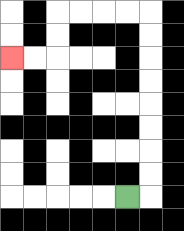{'start': '[5, 8]', 'end': '[0, 2]', 'path_directions': 'R,U,U,U,U,U,U,U,U,L,L,L,L,D,D,L,L', 'path_coordinates': '[[5, 8], [6, 8], [6, 7], [6, 6], [6, 5], [6, 4], [6, 3], [6, 2], [6, 1], [6, 0], [5, 0], [4, 0], [3, 0], [2, 0], [2, 1], [2, 2], [1, 2], [0, 2]]'}